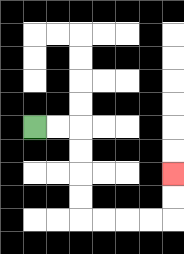{'start': '[1, 5]', 'end': '[7, 7]', 'path_directions': 'R,R,D,D,D,D,R,R,R,R,U,U', 'path_coordinates': '[[1, 5], [2, 5], [3, 5], [3, 6], [3, 7], [3, 8], [3, 9], [4, 9], [5, 9], [6, 9], [7, 9], [7, 8], [7, 7]]'}